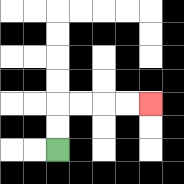{'start': '[2, 6]', 'end': '[6, 4]', 'path_directions': 'U,U,R,R,R,R', 'path_coordinates': '[[2, 6], [2, 5], [2, 4], [3, 4], [4, 4], [5, 4], [6, 4]]'}